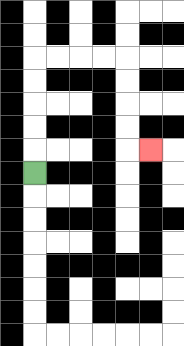{'start': '[1, 7]', 'end': '[6, 6]', 'path_directions': 'U,U,U,U,U,R,R,R,R,D,D,D,D,R', 'path_coordinates': '[[1, 7], [1, 6], [1, 5], [1, 4], [1, 3], [1, 2], [2, 2], [3, 2], [4, 2], [5, 2], [5, 3], [5, 4], [5, 5], [5, 6], [6, 6]]'}